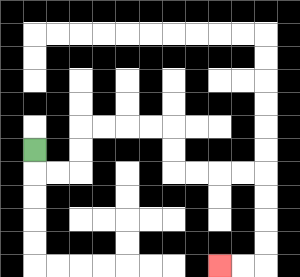{'start': '[1, 6]', 'end': '[9, 11]', 'path_directions': 'D,R,R,U,U,R,R,R,R,D,D,R,R,R,R,D,D,D,D,L,L', 'path_coordinates': '[[1, 6], [1, 7], [2, 7], [3, 7], [3, 6], [3, 5], [4, 5], [5, 5], [6, 5], [7, 5], [7, 6], [7, 7], [8, 7], [9, 7], [10, 7], [11, 7], [11, 8], [11, 9], [11, 10], [11, 11], [10, 11], [9, 11]]'}